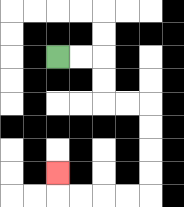{'start': '[2, 2]', 'end': '[2, 7]', 'path_directions': 'R,R,D,D,R,R,D,D,D,D,L,L,L,L,U', 'path_coordinates': '[[2, 2], [3, 2], [4, 2], [4, 3], [4, 4], [5, 4], [6, 4], [6, 5], [6, 6], [6, 7], [6, 8], [5, 8], [4, 8], [3, 8], [2, 8], [2, 7]]'}